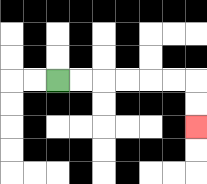{'start': '[2, 3]', 'end': '[8, 5]', 'path_directions': 'R,R,R,R,R,R,D,D', 'path_coordinates': '[[2, 3], [3, 3], [4, 3], [5, 3], [6, 3], [7, 3], [8, 3], [8, 4], [8, 5]]'}